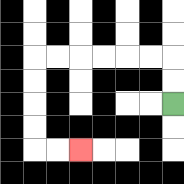{'start': '[7, 4]', 'end': '[3, 6]', 'path_directions': 'U,U,L,L,L,L,L,L,D,D,D,D,R,R', 'path_coordinates': '[[7, 4], [7, 3], [7, 2], [6, 2], [5, 2], [4, 2], [3, 2], [2, 2], [1, 2], [1, 3], [1, 4], [1, 5], [1, 6], [2, 6], [3, 6]]'}